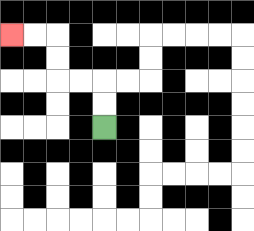{'start': '[4, 5]', 'end': '[0, 1]', 'path_directions': 'U,U,L,L,U,U,L,L', 'path_coordinates': '[[4, 5], [4, 4], [4, 3], [3, 3], [2, 3], [2, 2], [2, 1], [1, 1], [0, 1]]'}